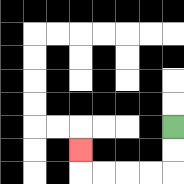{'start': '[7, 5]', 'end': '[3, 6]', 'path_directions': 'D,D,L,L,L,L,U', 'path_coordinates': '[[7, 5], [7, 6], [7, 7], [6, 7], [5, 7], [4, 7], [3, 7], [3, 6]]'}